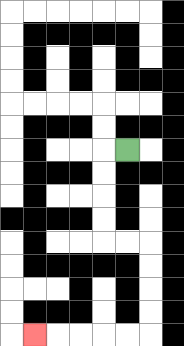{'start': '[5, 6]', 'end': '[1, 14]', 'path_directions': 'L,D,D,D,D,R,R,D,D,D,D,L,L,L,L,L', 'path_coordinates': '[[5, 6], [4, 6], [4, 7], [4, 8], [4, 9], [4, 10], [5, 10], [6, 10], [6, 11], [6, 12], [6, 13], [6, 14], [5, 14], [4, 14], [3, 14], [2, 14], [1, 14]]'}